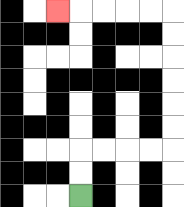{'start': '[3, 8]', 'end': '[2, 0]', 'path_directions': 'U,U,R,R,R,R,U,U,U,U,U,U,L,L,L,L,L', 'path_coordinates': '[[3, 8], [3, 7], [3, 6], [4, 6], [5, 6], [6, 6], [7, 6], [7, 5], [7, 4], [7, 3], [7, 2], [7, 1], [7, 0], [6, 0], [5, 0], [4, 0], [3, 0], [2, 0]]'}